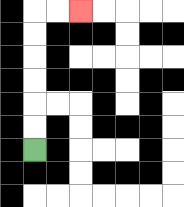{'start': '[1, 6]', 'end': '[3, 0]', 'path_directions': 'U,U,U,U,U,U,R,R', 'path_coordinates': '[[1, 6], [1, 5], [1, 4], [1, 3], [1, 2], [1, 1], [1, 0], [2, 0], [3, 0]]'}